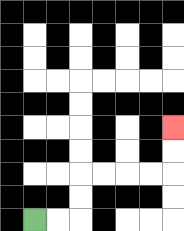{'start': '[1, 9]', 'end': '[7, 5]', 'path_directions': 'R,R,U,U,R,R,R,R,U,U', 'path_coordinates': '[[1, 9], [2, 9], [3, 9], [3, 8], [3, 7], [4, 7], [5, 7], [6, 7], [7, 7], [7, 6], [7, 5]]'}